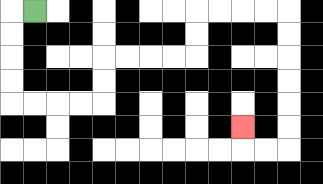{'start': '[1, 0]', 'end': '[10, 5]', 'path_directions': 'L,D,D,D,D,R,R,R,R,U,U,R,R,R,R,U,U,R,R,R,R,D,D,D,D,D,D,L,L,U', 'path_coordinates': '[[1, 0], [0, 0], [0, 1], [0, 2], [0, 3], [0, 4], [1, 4], [2, 4], [3, 4], [4, 4], [4, 3], [4, 2], [5, 2], [6, 2], [7, 2], [8, 2], [8, 1], [8, 0], [9, 0], [10, 0], [11, 0], [12, 0], [12, 1], [12, 2], [12, 3], [12, 4], [12, 5], [12, 6], [11, 6], [10, 6], [10, 5]]'}